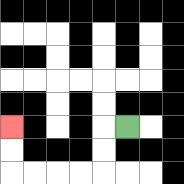{'start': '[5, 5]', 'end': '[0, 5]', 'path_directions': 'L,D,D,L,L,L,L,U,U', 'path_coordinates': '[[5, 5], [4, 5], [4, 6], [4, 7], [3, 7], [2, 7], [1, 7], [0, 7], [0, 6], [0, 5]]'}